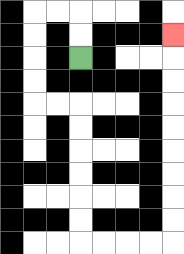{'start': '[3, 2]', 'end': '[7, 1]', 'path_directions': 'U,U,L,L,D,D,D,D,R,R,D,D,D,D,D,D,R,R,R,R,U,U,U,U,U,U,U,U,U', 'path_coordinates': '[[3, 2], [3, 1], [3, 0], [2, 0], [1, 0], [1, 1], [1, 2], [1, 3], [1, 4], [2, 4], [3, 4], [3, 5], [3, 6], [3, 7], [3, 8], [3, 9], [3, 10], [4, 10], [5, 10], [6, 10], [7, 10], [7, 9], [7, 8], [7, 7], [7, 6], [7, 5], [7, 4], [7, 3], [7, 2], [7, 1]]'}